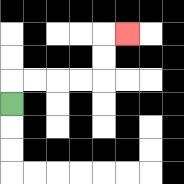{'start': '[0, 4]', 'end': '[5, 1]', 'path_directions': 'U,R,R,R,R,U,U,R', 'path_coordinates': '[[0, 4], [0, 3], [1, 3], [2, 3], [3, 3], [4, 3], [4, 2], [4, 1], [5, 1]]'}